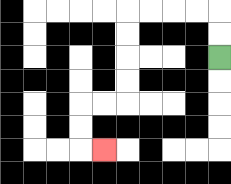{'start': '[9, 2]', 'end': '[4, 6]', 'path_directions': 'U,U,L,L,L,L,D,D,D,D,L,L,D,D,R', 'path_coordinates': '[[9, 2], [9, 1], [9, 0], [8, 0], [7, 0], [6, 0], [5, 0], [5, 1], [5, 2], [5, 3], [5, 4], [4, 4], [3, 4], [3, 5], [3, 6], [4, 6]]'}